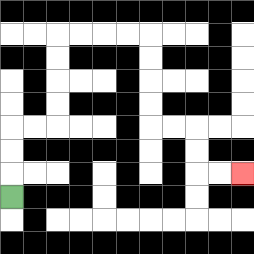{'start': '[0, 8]', 'end': '[10, 7]', 'path_directions': 'U,U,U,R,R,U,U,U,U,R,R,R,R,D,D,D,D,R,R,D,D,R,R', 'path_coordinates': '[[0, 8], [0, 7], [0, 6], [0, 5], [1, 5], [2, 5], [2, 4], [2, 3], [2, 2], [2, 1], [3, 1], [4, 1], [5, 1], [6, 1], [6, 2], [6, 3], [6, 4], [6, 5], [7, 5], [8, 5], [8, 6], [8, 7], [9, 7], [10, 7]]'}